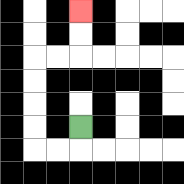{'start': '[3, 5]', 'end': '[3, 0]', 'path_directions': 'D,L,L,U,U,U,U,R,R,U,U', 'path_coordinates': '[[3, 5], [3, 6], [2, 6], [1, 6], [1, 5], [1, 4], [1, 3], [1, 2], [2, 2], [3, 2], [3, 1], [3, 0]]'}